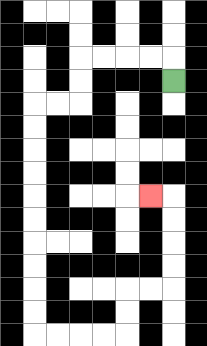{'start': '[7, 3]', 'end': '[6, 8]', 'path_directions': 'U,L,L,L,L,D,D,L,L,D,D,D,D,D,D,D,D,D,D,R,R,R,R,U,U,R,R,U,U,U,U,L', 'path_coordinates': '[[7, 3], [7, 2], [6, 2], [5, 2], [4, 2], [3, 2], [3, 3], [3, 4], [2, 4], [1, 4], [1, 5], [1, 6], [1, 7], [1, 8], [1, 9], [1, 10], [1, 11], [1, 12], [1, 13], [1, 14], [2, 14], [3, 14], [4, 14], [5, 14], [5, 13], [5, 12], [6, 12], [7, 12], [7, 11], [7, 10], [7, 9], [7, 8], [6, 8]]'}